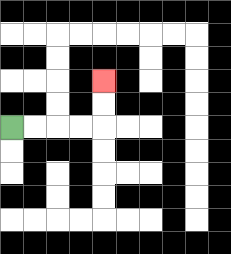{'start': '[0, 5]', 'end': '[4, 3]', 'path_directions': 'R,R,R,R,U,U', 'path_coordinates': '[[0, 5], [1, 5], [2, 5], [3, 5], [4, 5], [4, 4], [4, 3]]'}